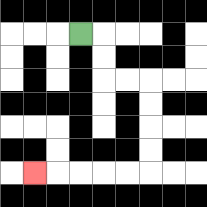{'start': '[3, 1]', 'end': '[1, 7]', 'path_directions': 'R,D,D,R,R,D,D,D,D,L,L,L,L,L', 'path_coordinates': '[[3, 1], [4, 1], [4, 2], [4, 3], [5, 3], [6, 3], [6, 4], [6, 5], [6, 6], [6, 7], [5, 7], [4, 7], [3, 7], [2, 7], [1, 7]]'}